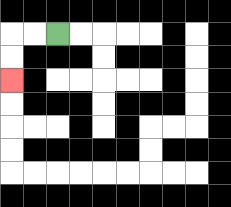{'start': '[2, 1]', 'end': '[0, 3]', 'path_directions': 'L,L,D,D', 'path_coordinates': '[[2, 1], [1, 1], [0, 1], [0, 2], [0, 3]]'}